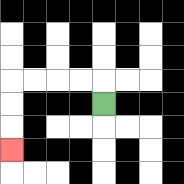{'start': '[4, 4]', 'end': '[0, 6]', 'path_directions': 'U,L,L,L,L,D,D,D', 'path_coordinates': '[[4, 4], [4, 3], [3, 3], [2, 3], [1, 3], [0, 3], [0, 4], [0, 5], [0, 6]]'}